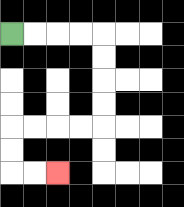{'start': '[0, 1]', 'end': '[2, 7]', 'path_directions': 'R,R,R,R,D,D,D,D,L,L,L,L,D,D,R,R', 'path_coordinates': '[[0, 1], [1, 1], [2, 1], [3, 1], [4, 1], [4, 2], [4, 3], [4, 4], [4, 5], [3, 5], [2, 5], [1, 5], [0, 5], [0, 6], [0, 7], [1, 7], [2, 7]]'}